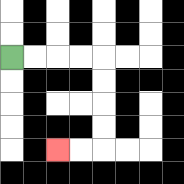{'start': '[0, 2]', 'end': '[2, 6]', 'path_directions': 'R,R,R,R,D,D,D,D,L,L', 'path_coordinates': '[[0, 2], [1, 2], [2, 2], [3, 2], [4, 2], [4, 3], [4, 4], [4, 5], [4, 6], [3, 6], [2, 6]]'}